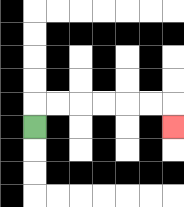{'start': '[1, 5]', 'end': '[7, 5]', 'path_directions': 'U,R,R,R,R,R,R,D', 'path_coordinates': '[[1, 5], [1, 4], [2, 4], [3, 4], [4, 4], [5, 4], [6, 4], [7, 4], [7, 5]]'}